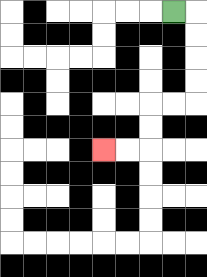{'start': '[7, 0]', 'end': '[4, 6]', 'path_directions': 'R,D,D,D,D,L,L,D,D,L,L', 'path_coordinates': '[[7, 0], [8, 0], [8, 1], [8, 2], [8, 3], [8, 4], [7, 4], [6, 4], [6, 5], [6, 6], [5, 6], [4, 6]]'}